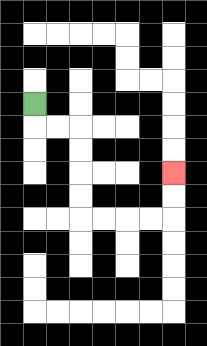{'start': '[1, 4]', 'end': '[7, 7]', 'path_directions': 'D,R,R,D,D,D,D,R,R,R,R,U,U', 'path_coordinates': '[[1, 4], [1, 5], [2, 5], [3, 5], [3, 6], [3, 7], [3, 8], [3, 9], [4, 9], [5, 9], [6, 9], [7, 9], [7, 8], [7, 7]]'}